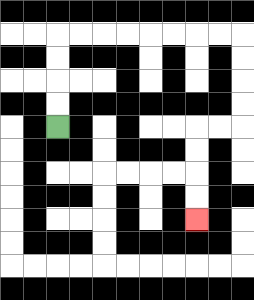{'start': '[2, 5]', 'end': '[8, 9]', 'path_directions': 'U,U,U,U,R,R,R,R,R,R,R,R,D,D,D,D,L,L,D,D,D,D', 'path_coordinates': '[[2, 5], [2, 4], [2, 3], [2, 2], [2, 1], [3, 1], [4, 1], [5, 1], [6, 1], [7, 1], [8, 1], [9, 1], [10, 1], [10, 2], [10, 3], [10, 4], [10, 5], [9, 5], [8, 5], [8, 6], [8, 7], [8, 8], [8, 9]]'}